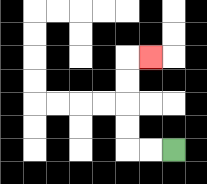{'start': '[7, 6]', 'end': '[6, 2]', 'path_directions': 'L,L,U,U,U,U,R', 'path_coordinates': '[[7, 6], [6, 6], [5, 6], [5, 5], [5, 4], [5, 3], [5, 2], [6, 2]]'}